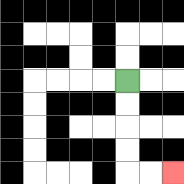{'start': '[5, 3]', 'end': '[7, 7]', 'path_directions': 'D,D,D,D,R,R', 'path_coordinates': '[[5, 3], [5, 4], [5, 5], [5, 6], [5, 7], [6, 7], [7, 7]]'}